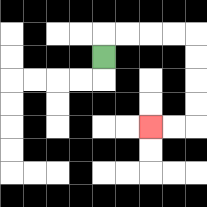{'start': '[4, 2]', 'end': '[6, 5]', 'path_directions': 'U,R,R,R,R,D,D,D,D,L,L', 'path_coordinates': '[[4, 2], [4, 1], [5, 1], [6, 1], [7, 1], [8, 1], [8, 2], [8, 3], [8, 4], [8, 5], [7, 5], [6, 5]]'}